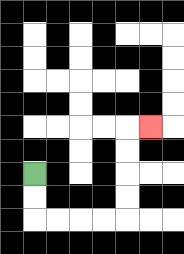{'start': '[1, 7]', 'end': '[6, 5]', 'path_directions': 'D,D,R,R,R,R,U,U,U,U,R', 'path_coordinates': '[[1, 7], [1, 8], [1, 9], [2, 9], [3, 9], [4, 9], [5, 9], [5, 8], [5, 7], [5, 6], [5, 5], [6, 5]]'}